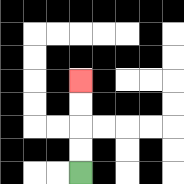{'start': '[3, 7]', 'end': '[3, 3]', 'path_directions': 'U,U,U,U', 'path_coordinates': '[[3, 7], [3, 6], [3, 5], [3, 4], [3, 3]]'}